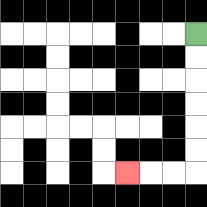{'start': '[8, 1]', 'end': '[5, 7]', 'path_directions': 'D,D,D,D,D,D,L,L,L', 'path_coordinates': '[[8, 1], [8, 2], [8, 3], [8, 4], [8, 5], [8, 6], [8, 7], [7, 7], [6, 7], [5, 7]]'}